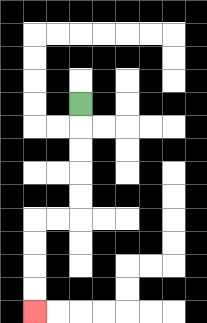{'start': '[3, 4]', 'end': '[1, 13]', 'path_directions': 'D,D,D,D,D,L,L,D,D,D,D', 'path_coordinates': '[[3, 4], [3, 5], [3, 6], [3, 7], [3, 8], [3, 9], [2, 9], [1, 9], [1, 10], [1, 11], [1, 12], [1, 13]]'}